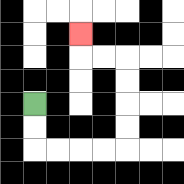{'start': '[1, 4]', 'end': '[3, 1]', 'path_directions': 'D,D,R,R,R,R,U,U,U,U,L,L,U', 'path_coordinates': '[[1, 4], [1, 5], [1, 6], [2, 6], [3, 6], [4, 6], [5, 6], [5, 5], [5, 4], [5, 3], [5, 2], [4, 2], [3, 2], [3, 1]]'}